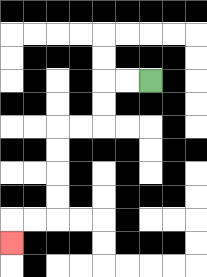{'start': '[6, 3]', 'end': '[0, 10]', 'path_directions': 'L,L,D,D,L,L,D,D,D,D,L,L,D', 'path_coordinates': '[[6, 3], [5, 3], [4, 3], [4, 4], [4, 5], [3, 5], [2, 5], [2, 6], [2, 7], [2, 8], [2, 9], [1, 9], [0, 9], [0, 10]]'}